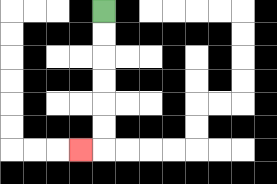{'start': '[4, 0]', 'end': '[3, 6]', 'path_directions': 'D,D,D,D,D,D,L', 'path_coordinates': '[[4, 0], [4, 1], [4, 2], [4, 3], [4, 4], [4, 5], [4, 6], [3, 6]]'}